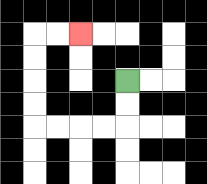{'start': '[5, 3]', 'end': '[3, 1]', 'path_directions': 'D,D,L,L,L,L,U,U,U,U,R,R', 'path_coordinates': '[[5, 3], [5, 4], [5, 5], [4, 5], [3, 5], [2, 5], [1, 5], [1, 4], [1, 3], [1, 2], [1, 1], [2, 1], [3, 1]]'}